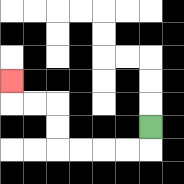{'start': '[6, 5]', 'end': '[0, 3]', 'path_directions': 'D,L,L,L,L,U,U,L,L,U', 'path_coordinates': '[[6, 5], [6, 6], [5, 6], [4, 6], [3, 6], [2, 6], [2, 5], [2, 4], [1, 4], [0, 4], [0, 3]]'}